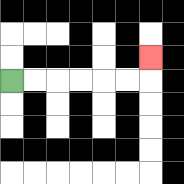{'start': '[0, 3]', 'end': '[6, 2]', 'path_directions': 'R,R,R,R,R,R,U', 'path_coordinates': '[[0, 3], [1, 3], [2, 3], [3, 3], [4, 3], [5, 3], [6, 3], [6, 2]]'}